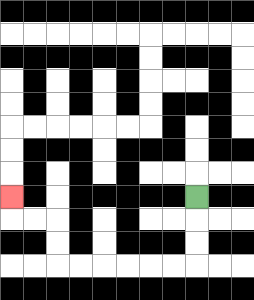{'start': '[8, 8]', 'end': '[0, 8]', 'path_directions': 'D,D,D,L,L,L,L,L,L,U,U,L,L,U', 'path_coordinates': '[[8, 8], [8, 9], [8, 10], [8, 11], [7, 11], [6, 11], [5, 11], [4, 11], [3, 11], [2, 11], [2, 10], [2, 9], [1, 9], [0, 9], [0, 8]]'}